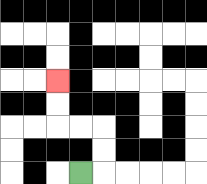{'start': '[3, 7]', 'end': '[2, 3]', 'path_directions': 'R,U,U,L,L,U,U', 'path_coordinates': '[[3, 7], [4, 7], [4, 6], [4, 5], [3, 5], [2, 5], [2, 4], [2, 3]]'}